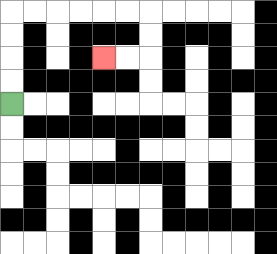{'start': '[0, 4]', 'end': '[4, 2]', 'path_directions': 'U,U,U,U,R,R,R,R,R,R,D,D,L,L', 'path_coordinates': '[[0, 4], [0, 3], [0, 2], [0, 1], [0, 0], [1, 0], [2, 0], [3, 0], [4, 0], [5, 0], [6, 0], [6, 1], [6, 2], [5, 2], [4, 2]]'}